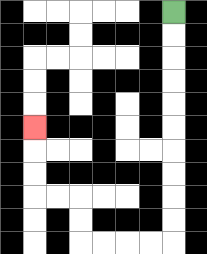{'start': '[7, 0]', 'end': '[1, 5]', 'path_directions': 'D,D,D,D,D,D,D,D,D,D,L,L,L,L,U,U,L,L,U,U,U', 'path_coordinates': '[[7, 0], [7, 1], [7, 2], [7, 3], [7, 4], [7, 5], [7, 6], [7, 7], [7, 8], [7, 9], [7, 10], [6, 10], [5, 10], [4, 10], [3, 10], [3, 9], [3, 8], [2, 8], [1, 8], [1, 7], [1, 6], [1, 5]]'}